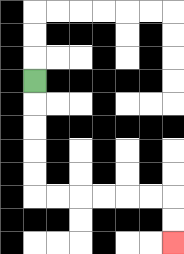{'start': '[1, 3]', 'end': '[7, 10]', 'path_directions': 'D,D,D,D,D,R,R,R,R,R,R,D,D', 'path_coordinates': '[[1, 3], [1, 4], [1, 5], [1, 6], [1, 7], [1, 8], [2, 8], [3, 8], [4, 8], [5, 8], [6, 8], [7, 8], [7, 9], [7, 10]]'}